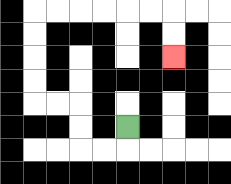{'start': '[5, 5]', 'end': '[7, 2]', 'path_directions': 'D,L,L,U,U,L,L,U,U,U,U,R,R,R,R,R,R,D,D', 'path_coordinates': '[[5, 5], [5, 6], [4, 6], [3, 6], [3, 5], [3, 4], [2, 4], [1, 4], [1, 3], [1, 2], [1, 1], [1, 0], [2, 0], [3, 0], [4, 0], [5, 0], [6, 0], [7, 0], [7, 1], [7, 2]]'}